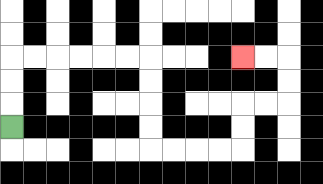{'start': '[0, 5]', 'end': '[10, 2]', 'path_directions': 'U,U,U,R,R,R,R,R,R,D,D,D,D,R,R,R,R,U,U,R,R,U,U,L,L', 'path_coordinates': '[[0, 5], [0, 4], [0, 3], [0, 2], [1, 2], [2, 2], [3, 2], [4, 2], [5, 2], [6, 2], [6, 3], [6, 4], [6, 5], [6, 6], [7, 6], [8, 6], [9, 6], [10, 6], [10, 5], [10, 4], [11, 4], [12, 4], [12, 3], [12, 2], [11, 2], [10, 2]]'}